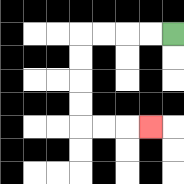{'start': '[7, 1]', 'end': '[6, 5]', 'path_directions': 'L,L,L,L,D,D,D,D,R,R,R', 'path_coordinates': '[[7, 1], [6, 1], [5, 1], [4, 1], [3, 1], [3, 2], [3, 3], [3, 4], [3, 5], [4, 5], [5, 5], [6, 5]]'}